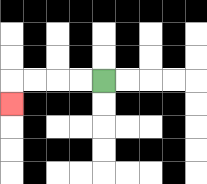{'start': '[4, 3]', 'end': '[0, 4]', 'path_directions': 'L,L,L,L,D', 'path_coordinates': '[[4, 3], [3, 3], [2, 3], [1, 3], [0, 3], [0, 4]]'}